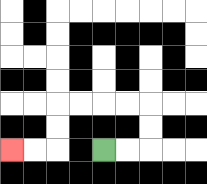{'start': '[4, 6]', 'end': '[0, 6]', 'path_directions': 'R,R,U,U,L,L,L,L,D,D,L,L', 'path_coordinates': '[[4, 6], [5, 6], [6, 6], [6, 5], [6, 4], [5, 4], [4, 4], [3, 4], [2, 4], [2, 5], [2, 6], [1, 6], [0, 6]]'}